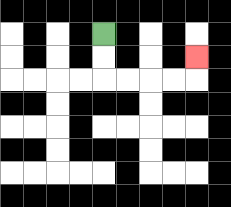{'start': '[4, 1]', 'end': '[8, 2]', 'path_directions': 'D,D,R,R,R,R,U', 'path_coordinates': '[[4, 1], [4, 2], [4, 3], [5, 3], [6, 3], [7, 3], [8, 3], [8, 2]]'}